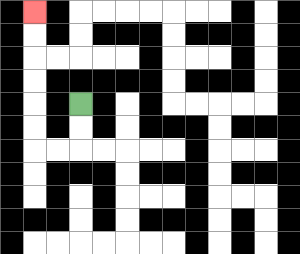{'start': '[3, 4]', 'end': '[1, 0]', 'path_directions': 'D,D,L,L,U,U,U,U,U,U', 'path_coordinates': '[[3, 4], [3, 5], [3, 6], [2, 6], [1, 6], [1, 5], [1, 4], [1, 3], [1, 2], [1, 1], [1, 0]]'}